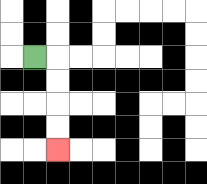{'start': '[1, 2]', 'end': '[2, 6]', 'path_directions': 'R,D,D,D,D', 'path_coordinates': '[[1, 2], [2, 2], [2, 3], [2, 4], [2, 5], [2, 6]]'}